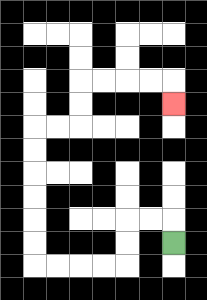{'start': '[7, 10]', 'end': '[7, 4]', 'path_directions': 'U,L,L,D,D,L,L,L,L,U,U,U,U,U,U,R,R,U,U,R,R,R,R,D', 'path_coordinates': '[[7, 10], [7, 9], [6, 9], [5, 9], [5, 10], [5, 11], [4, 11], [3, 11], [2, 11], [1, 11], [1, 10], [1, 9], [1, 8], [1, 7], [1, 6], [1, 5], [2, 5], [3, 5], [3, 4], [3, 3], [4, 3], [5, 3], [6, 3], [7, 3], [7, 4]]'}